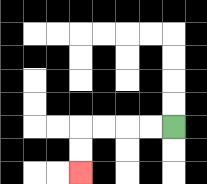{'start': '[7, 5]', 'end': '[3, 7]', 'path_directions': 'L,L,L,L,D,D', 'path_coordinates': '[[7, 5], [6, 5], [5, 5], [4, 5], [3, 5], [3, 6], [3, 7]]'}